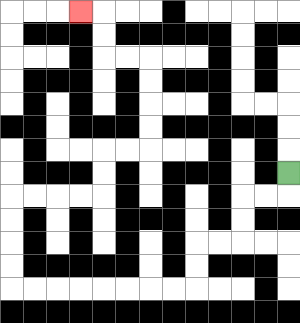{'start': '[12, 7]', 'end': '[3, 0]', 'path_directions': 'D,L,L,D,D,L,L,D,D,L,L,L,L,L,L,L,L,U,U,U,U,R,R,R,R,U,U,R,R,U,U,U,U,L,L,U,U,L', 'path_coordinates': '[[12, 7], [12, 8], [11, 8], [10, 8], [10, 9], [10, 10], [9, 10], [8, 10], [8, 11], [8, 12], [7, 12], [6, 12], [5, 12], [4, 12], [3, 12], [2, 12], [1, 12], [0, 12], [0, 11], [0, 10], [0, 9], [0, 8], [1, 8], [2, 8], [3, 8], [4, 8], [4, 7], [4, 6], [5, 6], [6, 6], [6, 5], [6, 4], [6, 3], [6, 2], [5, 2], [4, 2], [4, 1], [4, 0], [3, 0]]'}